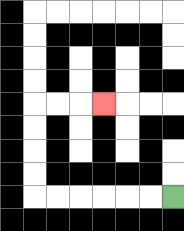{'start': '[7, 8]', 'end': '[4, 4]', 'path_directions': 'L,L,L,L,L,L,U,U,U,U,R,R,R', 'path_coordinates': '[[7, 8], [6, 8], [5, 8], [4, 8], [3, 8], [2, 8], [1, 8], [1, 7], [1, 6], [1, 5], [1, 4], [2, 4], [3, 4], [4, 4]]'}